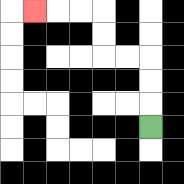{'start': '[6, 5]', 'end': '[1, 0]', 'path_directions': 'U,U,U,L,L,U,U,L,L,L', 'path_coordinates': '[[6, 5], [6, 4], [6, 3], [6, 2], [5, 2], [4, 2], [4, 1], [4, 0], [3, 0], [2, 0], [1, 0]]'}